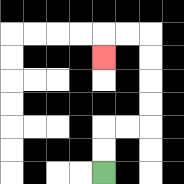{'start': '[4, 7]', 'end': '[4, 2]', 'path_directions': 'U,U,R,R,U,U,U,U,L,L,D', 'path_coordinates': '[[4, 7], [4, 6], [4, 5], [5, 5], [6, 5], [6, 4], [6, 3], [6, 2], [6, 1], [5, 1], [4, 1], [4, 2]]'}